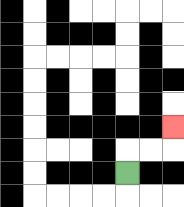{'start': '[5, 7]', 'end': '[7, 5]', 'path_directions': 'U,R,R,U', 'path_coordinates': '[[5, 7], [5, 6], [6, 6], [7, 6], [7, 5]]'}